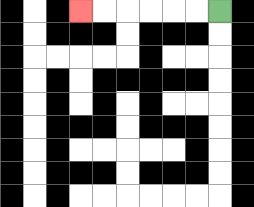{'start': '[9, 0]', 'end': '[3, 0]', 'path_directions': 'L,L,L,L,L,L', 'path_coordinates': '[[9, 0], [8, 0], [7, 0], [6, 0], [5, 0], [4, 0], [3, 0]]'}